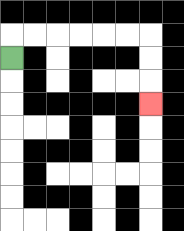{'start': '[0, 2]', 'end': '[6, 4]', 'path_directions': 'U,R,R,R,R,R,R,D,D,D', 'path_coordinates': '[[0, 2], [0, 1], [1, 1], [2, 1], [3, 1], [4, 1], [5, 1], [6, 1], [6, 2], [6, 3], [6, 4]]'}